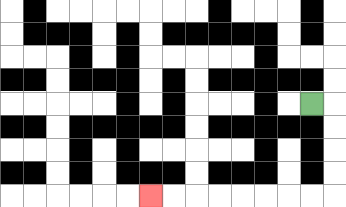{'start': '[13, 4]', 'end': '[6, 8]', 'path_directions': 'R,D,D,D,D,L,L,L,L,L,L,L,L', 'path_coordinates': '[[13, 4], [14, 4], [14, 5], [14, 6], [14, 7], [14, 8], [13, 8], [12, 8], [11, 8], [10, 8], [9, 8], [8, 8], [7, 8], [6, 8]]'}